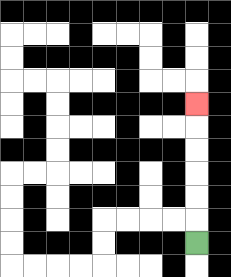{'start': '[8, 10]', 'end': '[8, 4]', 'path_directions': 'U,U,U,U,U,U', 'path_coordinates': '[[8, 10], [8, 9], [8, 8], [8, 7], [8, 6], [8, 5], [8, 4]]'}